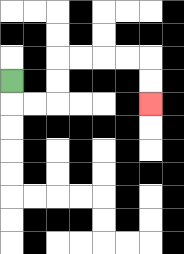{'start': '[0, 3]', 'end': '[6, 4]', 'path_directions': 'D,R,R,U,U,R,R,R,R,D,D', 'path_coordinates': '[[0, 3], [0, 4], [1, 4], [2, 4], [2, 3], [2, 2], [3, 2], [4, 2], [5, 2], [6, 2], [6, 3], [6, 4]]'}